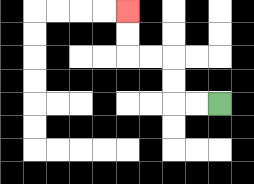{'start': '[9, 4]', 'end': '[5, 0]', 'path_directions': 'L,L,U,U,L,L,U,U', 'path_coordinates': '[[9, 4], [8, 4], [7, 4], [7, 3], [7, 2], [6, 2], [5, 2], [5, 1], [5, 0]]'}